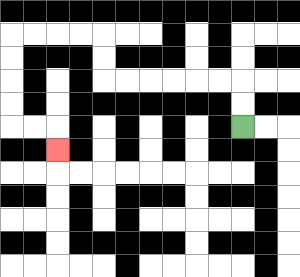{'start': '[10, 5]', 'end': '[2, 6]', 'path_directions': 'U,U,L,L,L,L,L,L,U,U,L,L,L,L,D,D,D,D,R,R,D', 'path_coordinates': '[[10, 5], [10, 4], [10, 3], [9, 3], [8, 3], [7, 3], [6, 3], [5, 3], [4, 3], [4, 2], [4, 1], [3, 1], [2, 1], [1, 1], [0, 1], [0, 2], [0, 3], [0, 4], [0, 5], [1, 5], [2, 5], [2, 6]]'}